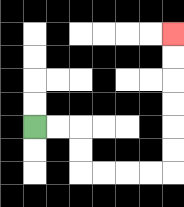{'start': '[1, 5]', 'end': '[7, 1]', 'path_directions': 'R,R,D,D,R,R,R,R,U,U,U,U,U,U', 'path_coordinates': '[[1, 5], [2, 5], [3, 5], [3, 6], [3, 7], [4, 7], [5, 7], [6, 7], [7, 7], [7, 6], [7, 5], [7, 4], [7, 3], [7, 2], [7, 1]]'}